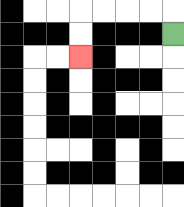{'start': '[7, 1]', 'end': '[3, 2]', 'path_directions': 'U,L,L,L,L,D,D', 'path_coordinates': '[[7, 1], [7, 0], [6, 0], [5, 0], [4, 0], [3, 0], [3, 1], [3, 2]]'}